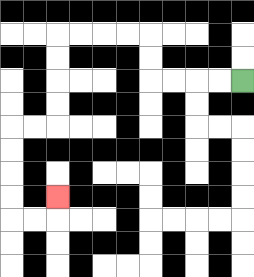{'start': '[10, 3]', 'end': '[2, 8]', 'path_directions': 'L,L,L,L,U,U,L,L,L,L,D,D,D,D,L,L,D,D,D,D,R,R,U', 'path_coordinates': '[[10, 3], [9, 3], [8, 3], [7, 3], [6, 3], [6, 2], [6, 1], [5, 1], [4, 1], [3, 1], [2, 1], [2, 2], [2, 3], [2, 4], [2, 5], [1, 5], [0, 5], [0, 6], [0, 7], [0, 8], [0, 9], [1, 9], [2, 9], [2, 8]]'}